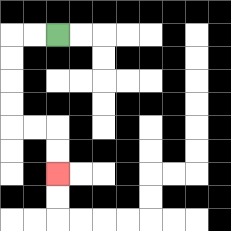{'start': '[2, 1]', 'end': '[2, 7]', 'path_directions': 'L,L,D,D,D,D,R,R,D,D', 'path_coordinates': '[[2, 1], [1, 1], [0, 1], [0, 2], [0, 3], [0, 4], [0, 5], [1, 5], [2, 5], [2, 6], [2, 7]]'}